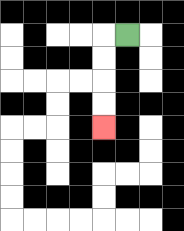{'start': '[5, 1]', 'end': '[4, 5]', 'path_directions': 'L,D,D,D,D', 'path_coordinates': '[[5, 1], [4, 1], [4, 2], [4, 3], [4, 4], [4, 5]]'}